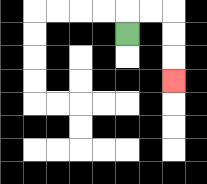{'start': '[5, 1]', 'end': '[7, 3]', 'path_directions': 'U,R,R,D,D,D', 'path_coordinates': '[[5, 1], [5, 0], [6, 0], [7, 0], [7, 1], [7, 2], [7, 3]]'}